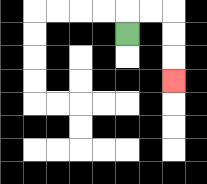{'start': '[5, 1]', 'end': '[7, 3]', 'path_directions': 'U,R,R,D,D,D', 'path_coordinates': '[[5, 1], [5, 0], [6, 0], [7, 0], [7, 1], [7, 2], [7, 3]]'}